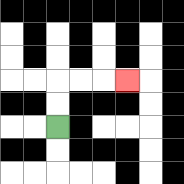{'start': '[2, 5]', 'end': '[5, 3]', 'path_directions': 'U,U,R,R,R', 'path_coordinates': '[[2, 5], [2, 4], [2, 3], [3, 3], [4, 3], [5, 3]]'}